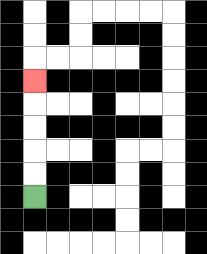{'start': '[1, 8]', 'end': '[1, 3]', 'path_directions': 'U,U,U,U,U', 'path_coordinates': '[[1, 8], [1, 7], [1, 6], [1, 5], [1, 4], [1, 3]]'}